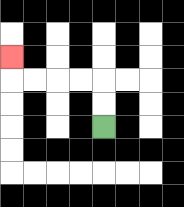{'start': '[4, 5]', 'end': '[0, 2]', 'path_directions': 'U,U,L,L,L,L,U', 'path_coordinates': '[[4, 5], [4, 4], [4, 3], [3, 3], [2, 3], [1, 3], [0, 3], [0, 2]]'}